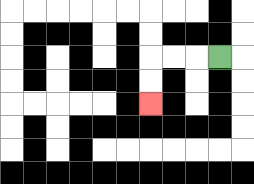{'start': '[9, 2]', 'end': '[6, 4]', 'path_directions': 'L,L,L,D,D', 'path_coordinates': '[[9, 2], [8, 2], [7, 2], [6, 2], [6, 3], [6, 4]]'}